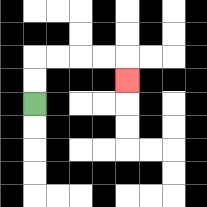{'start': '[1, 4]', 'end': '[5, 3]', 'path_directions': 'U,U,R,R,R,R,D', 'path_coordinates': '[[1, 4], [1, 3], [1, 2], [2, 2], [3, 2], [4, 2], [5, 2], [5, 3]]'}